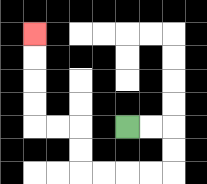{'start': '[5, 5]', 'end': '[1, 1]', 'path_directions': 'R,R,D,D,L,L,L,L,U,U,L,L,U,U,U,U', 'path_coordinates': '[[5, 5], [6, 5], [7, 5], [7, 6], [7, 7], [6, 7], [5, 7], [4, 7], [3, 7], [3, 6], [3, 5], [2, 5], [1, 5], [1, 4], [1, 3], [1, 2], [1, 1]]'}